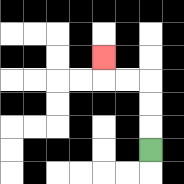{'start': '[6, 6]', 'end': '[4, 2]', 'path_directions': 'U,U,U,L,L,U', 'path_coordinates': '[[6, 6], [6, 5], [6, 4], [6, 3], [5, 3], [4, 3], [4, 2]]'}